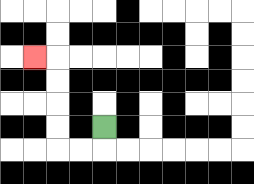{'start': '[4, 5]', 'end': '[1, 2]', 'path_directions': 'D,L,L,U,U,U,U,L', 'path_coordinates': '[[4, 5], [4, 6], [3, 6], [2, 6], [2, 5], [2, 4], [2, 3], [2, 2], [1, 2]]'}